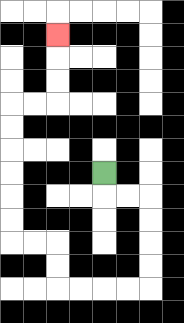{'start': '[4, 7]', 'end': '[2, 1]', 'path_directions': 'D,R,R,D,D,D,D,L,L,L,L,U,U,L,L,U,U,U,U,U,U,R,R,U,U,U', 'path_coordinates': '[[4, 7], [4, 8], [5, 8], [6, 8], [6, 9], [6, 10], [6, 11], [6, 12], [5, 12], [4, 12], [3, 12], [2, 12], [2, 11], [2, 10], [1, 10], [0, 10], [0, 9], [0, 8], [0, 7], [0, 6], [0, 5], [0, 4], [1, 4], [2, 4], [2, 3], [2, 2], [2, 1]]'}